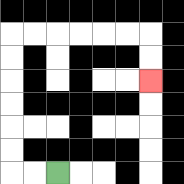{'start': '[2, 7]', 'end': '[6, 3]', 'path_directions': 'L,L,U,U,U,U,U,U,R,R,R,R,R,R,D,D', 'path_coordinates': '[[2, 7], [1, 7], [0, 7], [0, 6], [0, 5], [0, 4], [0, 3], [0, 2], [0, 1], [1, 1], [2, 1], [3, 1], [4, 1], [5, 1], [6, 1], [6, 2], [6, 3]]'}